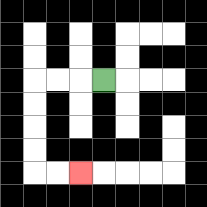{'start': '[4, 3]', 'end': '[3, 7]', 'path_directions': 'L,L,L,D,D,D,D,R,R', 'path_coordinates': '[[4, 3], [3, 3], [2, 3], [1, 3], [1, 4], [1, 5], [1, 6], [1, 7], [2, 7], [3, 7]]'}